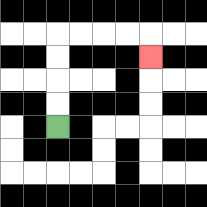{'start': '[2, 5]', 'end': '[6, 2]', 'path_directions': 'U,U,U,U,R,R,R,R,D', 'path_coordinates': '[[2, 5], [2, 4], [2, 3], [2, 2], [2, 1], [3, 1], [4, 1], [5, 1], [6, 1], [6, 2]]'}